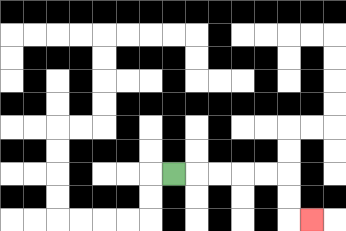{'start': '[7, 7]', 'end': '[13, 9]', 'path_directions': 'R,R,R,R,R,D,D,R', 'path_coordinates': '[[7, 7], [8, 7], [9, 7], [10, 7], [11, 7], [12, 7], [12, 8], [12, 9], [13, 9]]'}